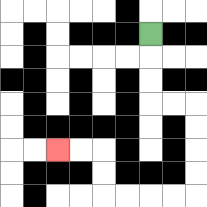{'start': '[6, 1]', 'end': '[2, 6]', 'path_directions': 'D,D,D,R,R,D,D,D,D,L,L,L,L,U,U,L,L', 'path_coordinates': '[[6, 1], [6, 2], [6, 3], [6, 4], [7, 4], [8, 4], [8, 5], [8, 6], [8, 7], [8, 8], [7, 8], [6, 8], [5, 8], [4, 8], [4, 7], [4, 6], [3, 6], [2, 6]]'}